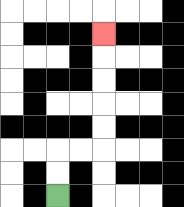{'start': '[2, 8]', 'end': '[4, 1]', 'path_directions': 'U,U,R,R,U,U,U,U,U', 'path_coordinates': '[[2, 8], [2, 7], [2, 6], [3, 6], [4, 6], [4, 5], [4, 4], [4, 3], [4, 2], [4, 1]]'}